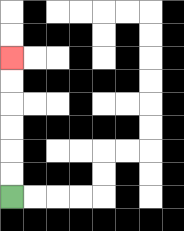{'start': '[0, 8]', 'end': '[0, 2]', 'path_directions': 'U,U,U,U,U,U', 'path_coordinates': '[[0, 8], [0, 7], [0, 6], [0, 5], [0, 4], [0, 3], [0, 2]]'}